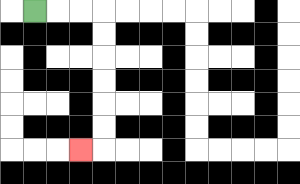{'start': '[1, 0]', 'end': '[3, 6]', 'path_directions': 'R,R,R,D,D,D,D,D,D,L', 'path_coordinates': '[[1, 0], [2, 0], [3, 0], [4, 0], [4, 1], [4, 2], [4, 3], [4, 4], [4, 5], [4, 6], [3, 6]]'}